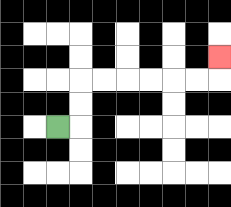{'start': '[2, 5]', 'end': '[9, 2]', 'path_directions': 'R,U,U,R,R,R,R,R,R,U', 'path_coordinates': '[[2, 5], [3, 5], [3, 4], [3, 3], [4, 3], [5, 3], [6, 3], [7, 3], [8, 3], [9, 3], [9, 2]]'}